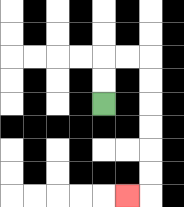{'start': '[4, 4]', 'end': '[5, 8]', 'path_directions': 'U,U,R,R,D,D,D,D,D,D,L', 'path_coordinates': '[[4, 4], [4, 3], [4, 2], [5, 2], [6, 2], [6, 3], [6, 4], [6, 5], [6, 6], [6, 7], [6, 8], [5, 8]]'}